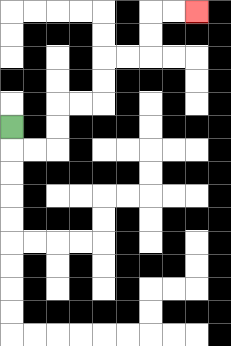{'start': '[0, 5]', 'end': '[8, 0]', 'path_directions': 'D,R,R,U,U,R,R,U,U,R,R,U,U,R,R', 'path_coordinates': '[[0, 5], [0, 6], [1, 6], [2, 6], [2, 5], [2, 4], [3, 4], [4, 4], [4, 3], [4, 2], [5, 2], [6, 2], [6, 1], [6, 0], [7, 0], [8, 0]]'}